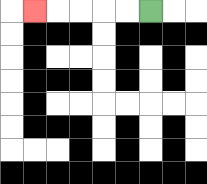{'start': '[6, 0]', 'end': '[1, 0]', 'path_directions': 'L,L,L,L,L', 'path_coordinates': '[[6, 0], [5, 0], [4, 0], [3, 0], [2, 0], [1, 0]]'}